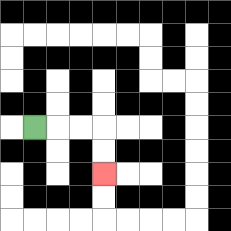{'start': '[1, 5]', 'end': '[4, 7]', 'path_directions': 'R,R,R,D,D', 'path_coordinates': '[[1, 5], [2, 5], [3, 5], [4, 5], [4, 6], [4, 7]]'}